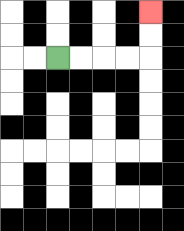{'start': '[2, 2]', 'end': '[6, 0]', 'path_directions': 'R,R,R,R,U,U', 'path_coordinates': '[[2, 2], [3, 2], [4, 2], [5, 2], [6, 2], [6, 1], [6, 0]]'}